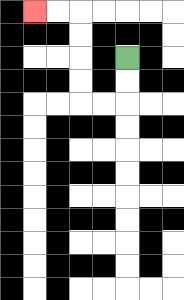{'start': '[5, 2]', 'end': '[1, 0]', 'path_directions': 'D,D,L,L,U,U,U,U,L,L', 'path_coordinates': '[[5, 2], [5, 3], [5, 4], [4, 4], [3, 4], [3, 3], [3, 2], [3, 1], [3, 0], [2, 0], [1, 0]]'}